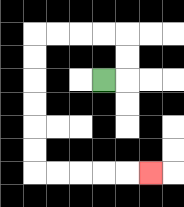{'start': '[4, 3]', 'end': '[6, 7]', 'path_directions': 'R,U,U,L,L,L,L,D,D,D,D,D,D,R,R,R,R,R', 'path_coordinates': '[[4, 3], [5, 3], [5, 2], [5, 1], [4, 1], [3, 1], [2, 1], [1, 1], [1, 2], [1, 3], [1, 4], [1, 5], [1, 6], [1, 7], [2, 7], [3, 7], [4, 7], [5, 7], [6, 7]]'}